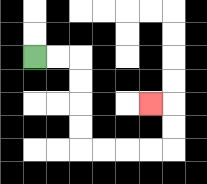{'start': '[1, 2]', 'end': '[6, 4]', 'path_directions': 'R,R,D,D,D,D,R,R,R,R,U,U,L', 'path_coordinates': '[[1, 2], [2, 2], [3, 2], [3, 3], [3, 4], [3, 5], [3, 6], [4, 6], [5, 6], [6, 6], [7, 6], [7, 5], [7, 4], [6, 4]]'}